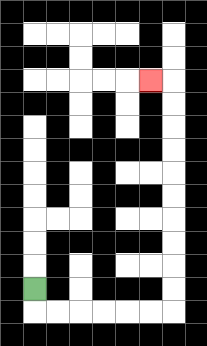{'start': '[1, 12]', 'end': '[6, 3]', 'path_directions': 'D,R,R,R,R,R,R,U,U,U,U,U,U,U,U,U,U,L', 'path_coordinates': '[[1, 12], [1, 13], [2, 13], [3, 13], [4, 13], [5, 13], [6, 13], [7, 13], [7, 12], [7, 11], [7, 10], [7, 9], [7, 8], [7, 7], [7, 6], [7, 5], [7, 4], [7, 3], [6, 3]]'}